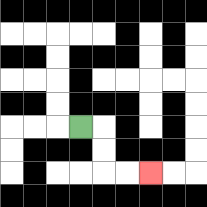{'start': '[3, 5]', 'end': '[6, 7]', 'path_directions': 'R,D,D,R,R', 'path_coordinates': '[[3, 5], [4, 5], [4, 6], [4, 7], [5, 7], [6, 7]]'}